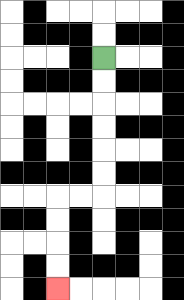{'start': '[4, 2]', 'end': '[2, 12]', 'path_directions': 'D,D,D,D,D,D,L,L,D,D,D,D', 'path_coordinates': '[[4, 2], [4, 3], [4, 4], [4, 5], [4, 6], [4, 7], [4, 8], [3, 8], [2, 8], [2, 9], [2, 10], [2, 11], [2, 12]]'}